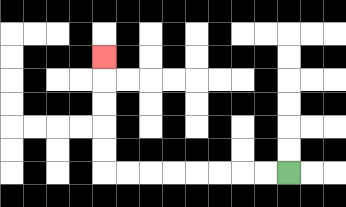{'start': '[12, 7]', 'end': '[4, 2]', 'path_directions': 'L,L,L,L,L,L,L,L,U,U,U,U,U', 'path_coordinates': '[[12, 7], [11, 7], [10, 7], [9, 7], [8, 7], [7, 7], [6, 7], [5, 7], [4, 7], [4, 6], [4, 5], [4, 4], [4, 3], [4, 2]]'}